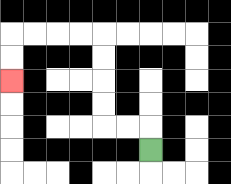{'start': '[6, 6]', 'end': '[0, 3]', 'path_directions': 'U,L,L,U,U,U,U,L,L,L,L,D,D', 'path_coordinates': '[[6, 6], [6, 5], [5, 5], [4, 5], [4, 4], [4, 3], [4, 2], [4, 1], [3, 1], [2, 1], [1, 1], [0, 1], [0, 2], [0, 3]]'}